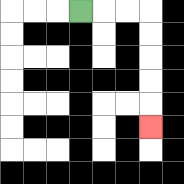{'start': '[3, 0]', 'end': '[6, 5]', 'path_directions': 'R,R,R,D,D,D,D,D', 'path_coordinates': '[[3, 0], [4, 0], [5, 0], [6, 0], [6, 1], [6, 2], [6, 3], [6, 4], [6, 5]]'}